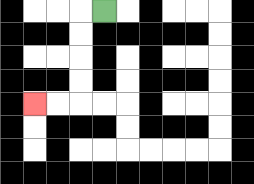{'start': '[4, 0]', 'end': '[1, 4]', 'path_directions': 'L,D,D,D,D,L,L', 'path_coordinates': '[[4, 0], [3, 0], [3, 1], [3, 2], [3, 3], [3, 4], [2, 4], [1, 4]]'}